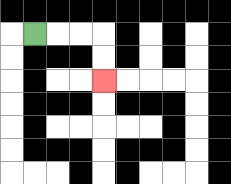{'start': '[1, 1]', 'end': '[4, 3]', 'path_directions': 'R,R,R,D,D', 'path_coordinates': '[[1, 1], [2, 1], [3, 1], [4, 1], [4, 2], [4, 3]]'}